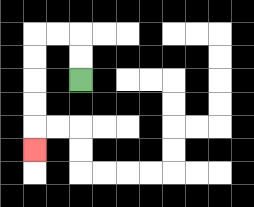{'start': '[3, 3]', 'end': '[1, 6]', 'path_directions': 'U,U,L,L,D,D,D,D,D', 'path_coordinates': '[[3, 3], [3, 2], [3, 1], [2, 1], [1, 1], [1, 2], [1, 3], [1, 4], [1, 5], [1, 6]]'}